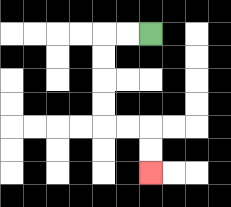{'start': '[6, 1]', 'end': '[6, 7]', 'path_directions': 'L,L,D,D,D,D,R,R,D,D', 'path_coordinates': '[[6, 1], [5, 1], [4, 1], [4, 2], [4, 3], [4, 4], [4, 5], [5, 5], [6, 5], [6, 6], [6, 7]]'}